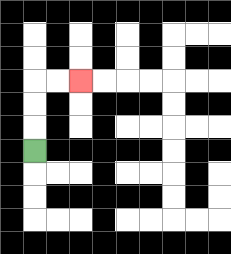{'start': '[1, 6]', 'end': '[3, 3]', 'path_directions': 'U,U,U,R,R', 'path_coordinates': '[[1, 6], [1, 5], [1, 4], [1, 3], [2, 3], [3, 3]]'}